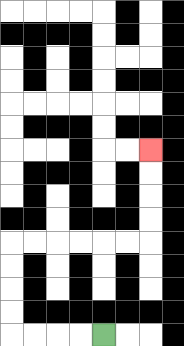{'start': '[4, 14]', 'end': '[6, 6]', 'path_directions': 'L,L,L,L,U,U,U,U,R,R,R,R,R,R,U,U,U,U', 'path_coordinates': '[[4, 14], [3, 14], [2, 14], [1, 14], [0, 14], [0, 13], [0, 12], [0, 11], [0, 10], [1, 10], [2, 10], [3, 10], [4, 10], [5, 10], [6, 10], [6, 9], [6, 8], [6, 7], [6, 6]]'}